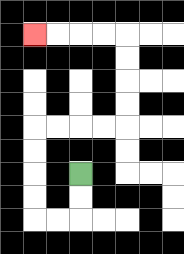{'start': '[3, 7]', 'end': '[1, 1]', 'path_directions': 'D,D,L,L,U,U,U,U,R,R,R,R,U,U,U,U,L,L,L,L', 'path_coordinates': '[[3, 7], [3, 8], [3, 9], [2, 9], [1, 9], [1, 8], [1, 7], [1, 6], [1, 5], [2, 5], [3, 5], [4, 5], [5, 5], [5, 4], [5, 3], [5, 2], [5, 1], [4, 1], [3, 1], [2, 1], [1, 1]]'}